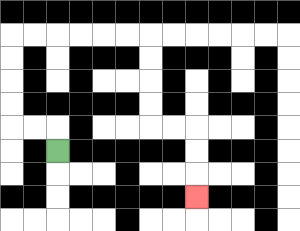{'start': '[2, 6]', 'end': '[8, 8]', 'path_directions': 'U,L,L,U,U,U,U,R,R,R,R,R,R,D,D,D,D,R,R,D,D,D', 'path_coordinates': '[[2, 6], [2, 5], [1, 5], [0, 5], [0, 4], [0, 3], [0, 2], [0, 1], [1, 1], [2, 1], [3, 1], [4, 1], [5, 1], [6, 1], [6, 2], [6, 3], [6, 4], [6, 5], [7, 5], [8, 5], [8, 6], [8, 7], [8, 8]]'}